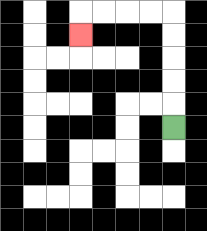{'start': '[7, 5]', 'end': '[3, 1]', 'path_directions': 'U,U,U,U,U,L,L,L,L,D', 'path_coordinates': '[[7, 5], [7, 4], [7, 3], [7, 2], [7, 1], [7, 0], [6, 0], [5, 0], [4, 0], [3, 0], [3, 1]]'}